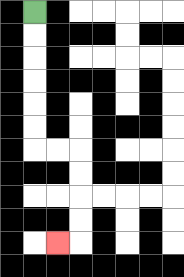{'start': '[1, 0]', 'end': '[2, 10]', 'path_directions': 'D,D,D,D,D,D,R,R,D,D,D,D,L', 'path_coordinates': '[[1, 0], [1, 1], [1, 2], [1, 3], [1, 4], [1, 5], [1, 6], [2, 6], [3, 6], [3, 7], [3, 8], [3, 9], [3, 10], [2, 10]]'}